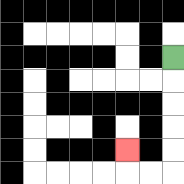{'start': '[7, 2]', 'end': '[5, 6]', 'path_directions': 'D,D,D,D,D,L,L,U', 'path_coordinates': '[[7, 2], [7, 3], [7, 4], [7, 5], [7, 6], [7, 7], [6, 7], [5, 7], [5, 6]]'}